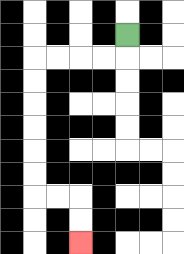{'start': '[5, 1]', 'end': '[3, 10]', 'path_directions': 'D,L,L,L,L,D,D,D,D,D,D,R,R,D,D', 'path_coordinates': '[[5, 1], [5, 2], [4, 2], [3, 2], [2, 2], [1, 2], [1, 3], [1, 4], [1, 5], [1, 6], [1, 7], [1, 8], [2, 8], [3, 8], [3, 9], [3, 10]]'}